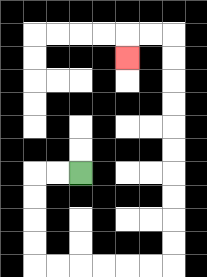{'start': '[3, 7]', 'end': '[5, 2]', 'path_directions': 'L,L,D,D,D,D,R,R,R,R,R,R,U,U,U,U,U,U,U,U,U,U,L,L,D', 'path_coordinates': '[[3, 7], [2, 7], [1, 7], [1, 8], [1, 9], [1, 10], [1, 11], [2, 11], [3, 11], [4, 11], [5, 11], [6, 11], [7, 11], [7, 10], [7, 9], [7, 8], [7, 7], [7, 6], [7, 5], [7, 4], [7, 3], [7, 2], [7, 1], [6, 1], [5, 1], [5, 2]]'}